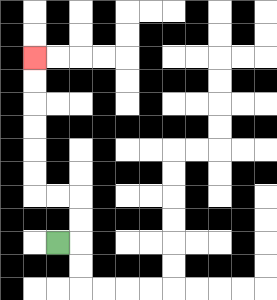{'start': '[2, 10]', 'end': '[1, 2]', 'path_directions': 'R,U,U,L,L,U,U,U,U,U,U', 'path_coordinates': '[[2, 10], [3, 10], [3, 9], [3, 8], [2, 8], [1, 8], [1, 7], [1, 6], [1, 5], [1, 4], [1, 3], [1, 2]]'}